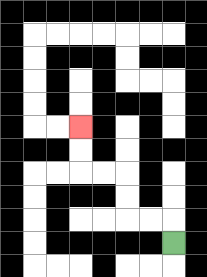{'start': '[7, 10]', 'end': '[3, 5]', 'path_directions': 'U,L,L,U,U,L,L,U,U', 'path_coordinates': '[[7, 10], [7, 9], [6, 9], [5, 9], [5, 8], [5, 7], [4, 7], [3, 7], [3, 6], [3, 5]]'}